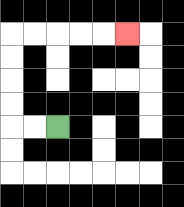{'start': '[2, 5]', 'end': '[5, 1]', 'path_directions': 'L,L,U,U,U,U,R,R,R,R,R', 'path_coordinates': '[[2, 5], [1, 5], [0, 5], [0, 4], [0, 3], [0, 2], [0, 1], [1, 1], [2, 1], [3, 1], [4, 1], [5, 1]]'}